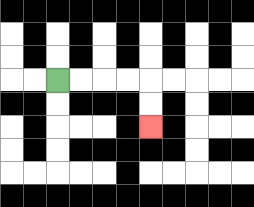{'start': '[2, 3]', 'end': '[6, 5]', 'path_directions': 'R,R,R,R,D,D', 'path_coordinates': '[[2, 3], [3, 3], [4, 3], [5, 3], [6, 3], [6, 4], [6, 5]]'}